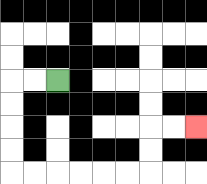{'start': '[2, 3]', 'end': '[8, 5]', 'path_directions': 'L,L,D,D,D,D,R,R,R,R,R,R,U,U,R,R', 'path_coordinates': '[[2, 3], [1, 3], [0, 3], [0, 4], [0, 5], [0, 6], [0, 7], [1, 7], [2, 7], [3, 7], [4, 7], [5, 7], [6, 7], [6, 6], [6, 5], [7, 5], [8, 5]]'}